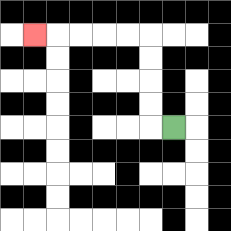{'start': '[7, 5]', 'end': '[1, 1]', 'path_directions': 'L,U,U,U,U,L,L,L,L,L', 'path_coordinates': '[[7, 5], [6, 5], [6, 4], [6, 3], [6, 2], [6, 1], [5, 1], [4, 1], [3, 1], [2, 1], [1, 1]]'}